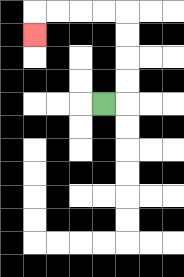{'start': '[4, 4]', 'end': '[1, 1]', 'path_directions': 'R,U,U,U,U,L,L,L,L,D', 'path_coordinates': '[[4, 4], [5, 4], [5, 3], [5, 2], [5, 1], [5, 0], [4, 0], [3, 0], [2, 0], [1, 0], [1, 1]]'}